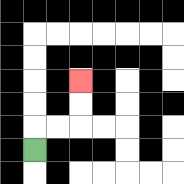{'start': '[1, 6]', 'end': '[3, 3]', 'path_directions': 'U,R,R,U,U', 'path_coordinates': '[[1, 6], [1, 5], [2, 5], [3, 5], [3, 4], [3, 3]]'}